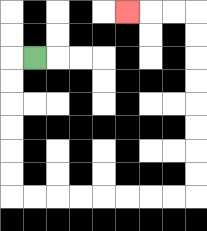{'start': '[1, 2]', 'end': '[5, 0]', 'path_directions': 'L,D,D,D,D,D,D,R,R,R,R,R,R,R,R,U,U,U,U,U,U,U,U,L,L,L', 'path_coordinates': '[[1, 2], [0, 2], [0, 3], [0, 4], [0, 5], [0, 6], [0, 7], [0, 8], [1, 8], [2, 8], [3, 8], [4, 8], [5, 8], [6, 8], [7, 8], [8, 8], [8, 7], [8, 6], [8, 5], [8, 4], [8, 3], [8, 2], [8, 1], [8, 0], [7, 0], [6, 0], [5, 0]]'}